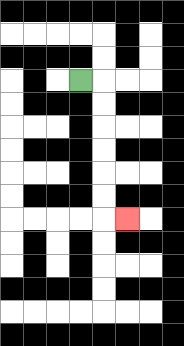{'start': '[3, 3]', 'end': '[5, 9]', 'path_directions': 'R,D,D,D,D,D,D,R', 'path_coordinates': '[[3, 3], [4, 3], [4, 4], [4, 5], [4, 6], [4, 7], [4, 8], [4, 9], [5, 9]]'}